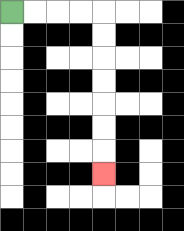{'start': '[0, 0]', 'end': '[4, 7]', 'path_directions': 'R,R,R,R,D,D,D,D,D,D,D', 'path_coordinates': '[[0, 0], [1, 0], [2, 0], [3, 0], [4, 0], [4, 1], [4, 2], [4, 3], [4, 4], [4, 5], [4, 6], [4, 7]]'}